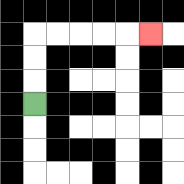{'start': '[1, 4]', 'end': '[6, 1]', 'path_directions': 'U,U,U,R,R,R,R,R', 'path_coordinates': '[[1, 4], [1, 3], [1, 2], [1, 1], [2, 1], [3, 1], [4, 1], [5, 1], [6, 1]]'}